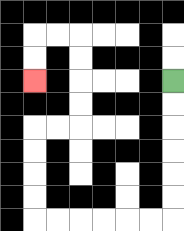{'start': '[7, 3]', 'end': '[1, 3]', 'path_directions': 'D,D,D,D,D,D,L,L,L,L,L,L,U,U,U,U,R,R,U,U,U,U,L,L,D,D', 'path_coordinates': '[[7, 3], [7, 4], [7, 5], [7, 6], [7, 7], [7, 8], [7, 9], [6, 9], [5, 9], [4, 9], [3, 9], [2, 9], [1, 9], [1, 8], [1, 7], [1, 6], [1, 5], [2, 5], [3, 5], [3, 4], [3, 3], [3, 2], [3, 1], [2, 1], [1, 1], [1, 2], [1, 3]]'}